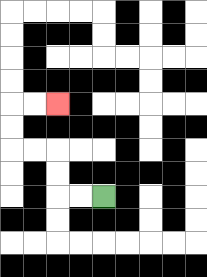{'start': '[4, 8]', 'end': '[2, 4]', 'path_directions': 'L,L,U,U,L,L,U,U,R,R', 'path_coordinates': '[[4, 8], [3, 8], [2, 8], [2, 7], [2, 6], [1, 6], [0, 6], [0, 5], [0, 4], [1, 4], [2, 4]]'}